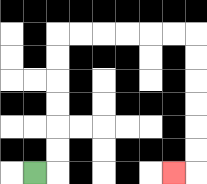{'start': '[1, 7]', 'end': '[7, 7]', 'path_directions': 'R,U,U,U,U,U,U,R,R,R,R,R,R,D,D,D,D,D,D,L', 'path_coordinates': '[[1, 7], [2, 7], [2, 6], [2, 5], [2, 4], [2, 3], [2, 2], [2, 1], [3, 1], [4, 1], [5, 1], [6, 1], [7, 1], [8, 1], [8, 2], [8, 3], [8, 4], [8, 5], [8, 6], [8, 7], [7, 7]]'}